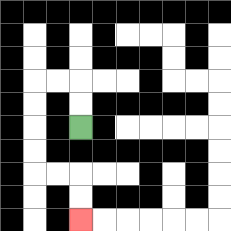{'start': '[3, 5]', 'end': '[3, 9]', 'path_directions': 'U,U,L,L,D,D,D,D,R,R,D,D', 'path_coordinates': '[[3, 5], [3, 4], [3, 3], [2, 3], [1, 3], [1, 4], [1, 5], [1, 6], [1, 7], [2, 7], [3, 7], [3, 8], [3, 9]]'}